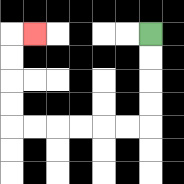{'start': '[6, 1]', 'end': '[1, 1]', 'path_directions': 'D,D,D,D,L,L,L,L,L,L,U,U,U,U,R', 'path_coordinates': '[[6, 1], [6, 2], [6, 3], [6, 4], [6, 5], [5, 5], [4, 5], [3, 5], [2, 5], [1, 5], [0, 5], [0, 4], [0, 3], [0, 2], [0, 1], [1, 1]]'}